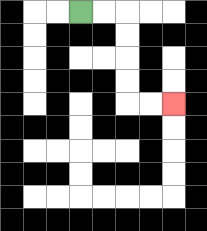{'start': '[3, 0]', 'end': '[7, 4]', 'path_directions': 'R,R,D,D,D,D,R,R', 'path_coordinates': '[[3, 0], [4, 0], [5, 0], [5, 1], [5, 2], [5, 3], [5, 4], [6, 4], [7, 4]]'}